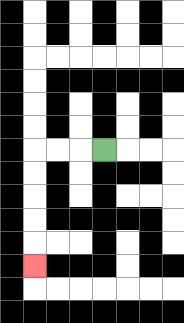{'start': '[4, 6]', 'end': '[1, 11]', 'path_directions': 'L,L,L,D,D,D,D,D', 'path_coordinates': '[[4, 6], [3, 6], [2, 6], [1, 6], [1, 7], [1, 8], [1, 9], [1, 10], [1, 11]]'}